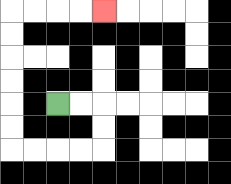{'start': '[2, 4]', 'end': '[4, 0]', 'path_directions': 'R,R,D,D,L,L,L,L,U,U,U,U,U,U,R,R,R,R', 'path_coordinates': '[[2, 4], [3, 4], [4, 4], [4, 5], [4, 6], [3, 6], [2, 6], [1, 6], [0, 6], [0, 5], [0, 4], [0, 3], [0, 2], [0, 1], [0, 0], [1, 0], [2, 0], [3, 0], [4, 0]]'}